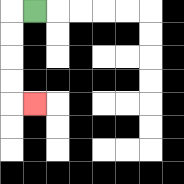{'start': '[1, 0]', 'end': '[1, 4]', 'path_directions': 'L,D,D,D,D,R', 'path_coordinates': '[[1, 0], [0, 0], [0, 1], [0, 2], [0, 3], [0, 4], [1, 4]]'}